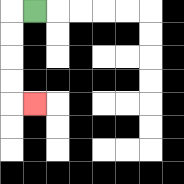{'start': '[1, 0]', 'end': '[1, 4]', 'path_directions': 'L,D,D,D,D,R', 'path_coordinates': '[[1, 0], [0, 0], [0, 1], [0, 2], [0, 3], [0, 4], [1, 4]]'}